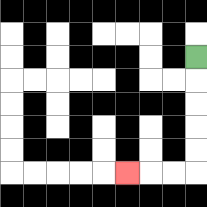{'start': '[8, 2]', 'end': '[5, 7]', 'path_directions': 'D,D,D,D,D,L,L,L', 'path_coordinates': '[[8, 2], [8, 3], [8, 4], [8, 5], [8, 6], [8, 7], [7, 7], [6, 7], [5, 7]]'}